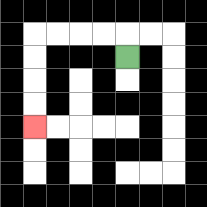{'start': '[5, 2]', 'end': '[1, 5]', 'path_directions': 'U,L,L,L,L,D,D,D,D', 'path_coordinates': '[[5, 2], [5, 1], [4, 1], [3, 1], [2, 1], [1, 1], [1, 2], [1, 3], [1, 4], [1, 5]]'}